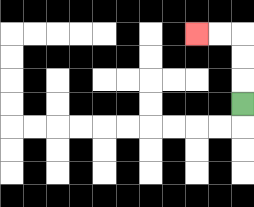{'start': '[10, 4]', 'end': '[8, 1]', 'path_directions': 'U,U,U,L,L', 'path_coordinates': '[[10, 4], [10, 3], [10, 2], [10, 1], [9, 1], [8, 1]]'}